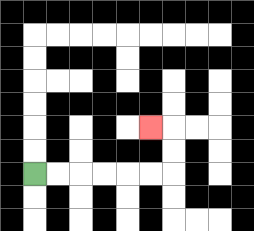{'start': '[1, 7]', 'end': '[6, 5]', 'path_directions': 'R,R,R,R,R,R,U,U,L', 'path_coordinates': '[[1, 7], [2, 7], [3, 7], [4, 7], [5, 7], [6, 7], [7, 7], [7, 6], [7, 5], [6, 5]]'}